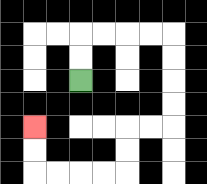{'start': '[3, 3]', 'end': '[1, 5]', 'path_directions': 'U,U,R,R,R,R,D,D,D,D,L,L,D,D,L,L,L,L,U,U', 'path_coordinates': '[[3, 3], [3, 2], [3, 1], [4, 1], [5, 1], [6, 1], [7, 1], [7, 2], [7, 3], [7, 4], [7, 5], [6, 5], [5, 5], [5, 6], [5, 7], [4, 7], [3, 7], [2, 7], [1, 7], [1, 6], [1, 5]]'}